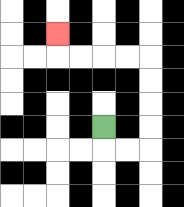{'start': '[4, 5]', 'end': '[2, 1]', 'path_directions': 'D,R,R,U,U,U,U,L,L,L,L,U', 'path_coordinates': '[[4, 5], [4, 6], [5, 6], [6, 6], [6, 5], [6, 4], [6, 3], [6, 2], [5, 2], [4, 2], [3, 2], [2, 2], [2, 1]]'}